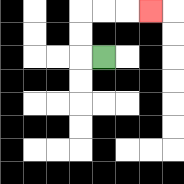{'start': '[4, 2]', 'end': '[6, 0]', 'path_directions': 'L,U,U,R,R,R', 'path_coordinates': '[[4, 2], [3, 2], [3, 1], [3, 0], [4, 0], [5, 0], [6, 0]]'}